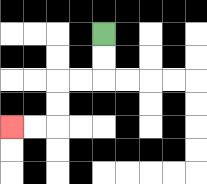{'start': '[4, 1]', 'end': '[0, 5]', 'path_directions': 'D,D,L,L,D,D,L,L', 'path_coordinates': '[[4, 1], [4, 2], [4, 3], [3, 3], [2, 3], [2, 4], [2, 5], [1, 5], [0, 5]]'}